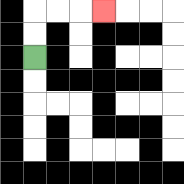{'start': '[1, 2]', 'end': '[4, 0]', 'path_directions': 'U,U,R,R,R', 'path_coordinates': '[[1, 2], [1, 1], [1, 0], [2, 0], [3, 0], [4, 0]]'}